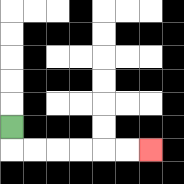{'start': '[0, 5]', 'end': '[6, 6]', 'path_directions': 'D,R,R,R,R,R,R', 'path_coordinates': '[[0, 5], [0, 6], [1, 6], [2, 6], [3, 6], [4, 6], [5, 6], [6, 6]]'}